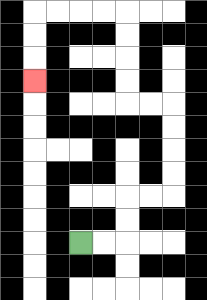{'start': '[3, 10]', 'end': '[1, 3]', 'path_directions': 'R,R,U,U,R,R,U,U,U,U,L,L,U,U,U,U,L,L,L,L,D,D,D', 'path_coordinates': '[[3, 10], [4, 10], [5, 10], [5, 9], [5, 8], [6, 8], [7, 8], [7, 7], [7, 6], [7, 5], [7, 4], [6, 4], [5, 4], [5, 3], [5, 2], [5, 1], [5, 0], [4, 0], [3, 0], [2, 0], [1, 0], [1, 1], [1, 2], [1, 3]]'}